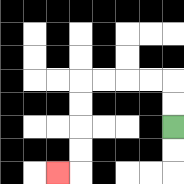{'start': '[7, 5]', 'end': '[2, 7]', 'path_directions': 'U,U,L,L,L,L,D,D,D,D,L', 'path_coordinates': '[[7, 5], [7, 4], [7, 3], [6, 3], [5, 3], [4, 3], [3, 3], [3, 4], [3, 5], [3, 6], [3, 7], [2, 7]]'}